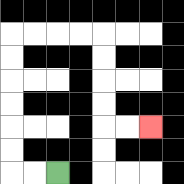{'start': '[2, 7]', 'end': '[6, 5]', 'path_directions': 'L,L,U,U,U,U,U,U,R,R,R,R,D,D,D,D,R,R', 'path_coordinates': '[[2, 7], [1, 7], [0, 7], [0, 6], [0, 5], [0, 4], [0, 3], [0, 2], [0, 1], [1, 1], [2, 1], [3, 1], [4, 1], [4, 2], [4, 3], [4, 4], [4, 5], [5, 5], [6, 5]]'}